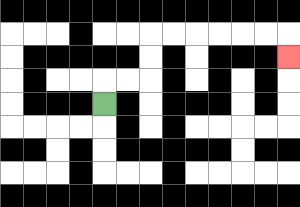{'start': '[4, 4]', 'end': '[12, 2]', 'path_directions': 'U,R,R,U,U,R,R,R,R,R,R,D', 'path_coordinates': '[[4, 4], [4, 3], [5, 3], [6, 3], [6, 2], [6, 1], [7, 1], [8, 1], [9, 1], [10, 1], [11, 1], [12, 1], [12, 2]]'}